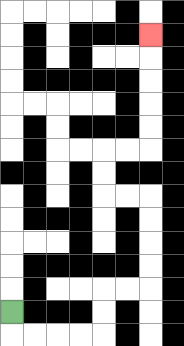{'start': '[0, 13]', 'end': '[6, 1]', 'path_directions': 'D,R,R,R,R,U,U,R,R,U,U,U,U,L,L,U,U,R,R,U,U,U,U,U', 'path_coordinates': '[[0, 13], [0, 14], [1, 14], [2, 14], [3, 14], [4, 14], [4, 13], [4, 12], [5, 12], [6, 12], [6, 11], [6, 10], [6, 9], [6, 8], [5, 8], [4, 8], [4, 7], [4, 6], [5, 6], [6, 6], [6, 5], [6, 4], [6, 3], [6, 2], [6, 1]]'}